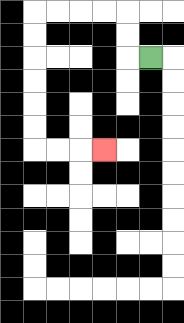{'start': '[6, 2]', 'end': '[4, 6]', 'path_directions': 'L,U,U,L,L,L,L,D,D,D,D,D,D,R,R,R', 'path_coordinates': '[[6, 2], [5, 2], [5, 1], [5, 0], [4, 0], [3, 0], [2, 0], [1, 0], [1, 1], [1, 2], [1, 3], [1, 4], [1, 5], [1, 6], [2, 6], [3, 6], [4, 6]]'}